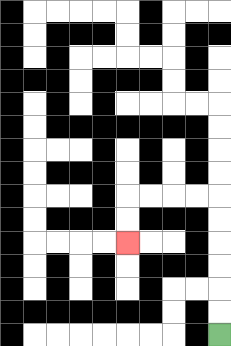{'start': '[9, 14]', 'end': '[5, 10]', 'path_directions': 'U,U,U,U,U,U,L,L,L,L,D,D', 'path_coordinates': '[[9, 14], [9, 13], [9, 12], [9, 11], [9, 10], [9, 9], [9, 8], [8, 8], [7, 8], [6, 8], [5, 8], [5, 9], [5, 10]]'}